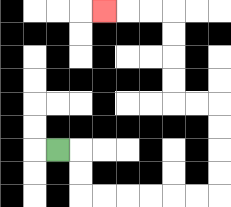{'start': '[2, 6]', 'end': '[4, 0]', 'path_directions': 'R,D,D,R,R,R,R,R,R,U,U,U,U,L,L,U,U,U,U,L,L,L', 'path_coordinates': '[[2, 6], [3, 6], [3, 7], [3, 8], [4, 8], [5, 8], [6, 8], [7, 8], [8, 8], [9, 8], [9, 7], [9, 6], [9, 5], [9, 4], [8, 4], [7, 4], [7, 3], [7, 2], [7, 1], [7, 0], [6, 0], [5, 0], [4, 0]]'}